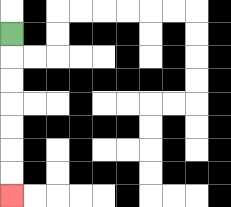{'start': '[0, 1]', 'end': '[0, 8]', 'path_directions': 'D,D,D,D,D,D,D', 'path_coordinates': '[[0, 1], [0, 2], [0, 3], [0, 4], [0, 5], [0, 6], [0, 7], [0, 8]]'}